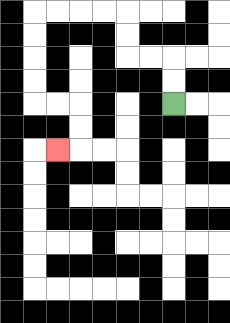{'start': '[7, 4]', 'end': '[2, 6]', 'path_directions': 'U,U,L,L,U,U,L,L,L,L,D,D,D,D,R,R,D,D,L', 'path_coordinates': '[[7, 4], [7, 3], [7, 2], [6, 2], [5, 2], [5, 1], [5, 0], [4, 0], [3, 0], [2, 0], [1, 0], [1, 1], [1, 2], [1, 3], [1, 4], [2, 4], [3, 4], [3, 5], [3, 6], [2, 6]]'}